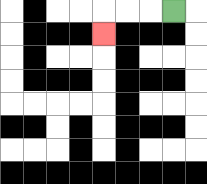{'start': '[7, 0]', 'end': '[4, 1]', 'path_directions': 'L,L,L,D', 'path_coordinates': '[[7, 0], [6, 0], [5, 0], [4, 0], [4, 1]]'}